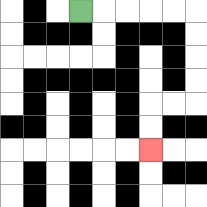{'start': '[3, 0]', 'end': '[6, 6]', 'path_directions': 'R,R,R,R,R,D,D,D,D,L,L,D,D', 'path_coordinates': '[[3, 0], [4, 0], [5, 0], [6, 0], [7, 0], [8, 0], [8, 1], [8, 2], [8, 3], [8, 4], [7, 4], [6, 4], [6, 5], [6, 6]]'}